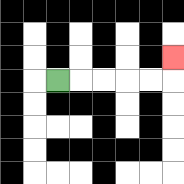{'start': '[2, 3]', 'end': '[7, 2]', 'path_directions': 'R,R,R,R,R,U', 'path_coordinates': '[[2, 3], [3, 3], [4, 3], [5, 3], [6, 3], [7, 3], [7, 2]]'}